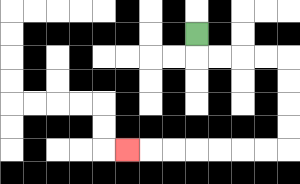{'start': '[8, 1]', 'end': '[5, 6]', 'path_directions': 'D,R,R,R,R,D,D,D,D,L,L,L,L,L,L,L', 'path_coordinates': '[[8, 1], [8, 2], [9, 2], [10, 2], [11, 2], [12, 2], [12, 3], [12, 4], [12, 5], [12, 6], [11, 6], [10, 6], [9, 6], [8, 6], [7, 6], [6, 6], [5, 6]]'}